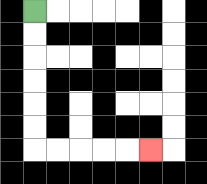{'start': '[1, 0]', 'end': '[6, 6]', 'path_directions': 'D,D,D,D,D,D,R,R,R,R,R', 'path_coordinates': '[[1, 0], [1, 1], [1, 2], [1, 3], [1, 4], [1, 5], [1, 6], [2, 6], [3, 6], [4, 6], [5, 6], [6, 6]]'}